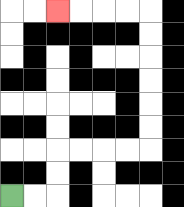{'start': '[0, 8]', 'end': '[2, 0]', 'path_directions': 'R,R,U,U,R,R,R,R,U,U,U,U,U,U,L,L,L,L', 'path_coordinates': '[[0, 8], [1, 8], [2, 8], [2, 7], [2, 6], [3, 6], [4, 6], [5, 6], [6, 6], [6, 5], [6, 4], [6, 3], [6, 2], [6, 1], [6, 0], [5, 0], [4, 0], [3, 0], [2, 0]]'}